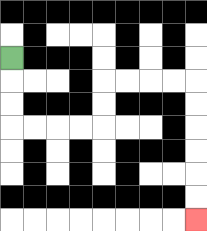{'start': '[0, 2]', 'end': '[8, 9]', 'path_directions': 'D,D,D,R,R,R,R,U,U,R,R,R,R,D,D,D,D,D,D', 'path_coordinates': '[[0, 2], [0, 3], [0, 4], [0, 5], [1, 5], [2, 5], [3, 5], [4, 5], [4, 4], [4, 3], [5, 3], [6, 3], [7, 3], [8, 3], [8, 4], [8, 5], [8, 6], [8, 7], [8, 8], [8, 9]]'}